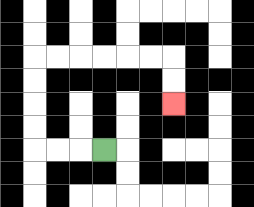{'start': '[4, 6]', 'end': '[7, 4]', 'path_directions': 'L,L,L,U,U,U,U,R,R,R,R,R,R,D,D', 'path_coordinates': '[[4, 6], [3, 6], [2, 6], [1, 6], [1, 5], [1, 4], [1, 3], [1, 2], [2, 2], [3, 2], [4, 2], [5, 2], [6, 2], [7, 2], [7, 3], [7, 4]]'}